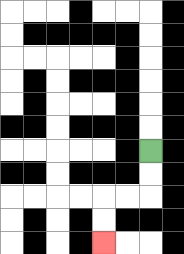{'start': '[6, 6]', 'end': '[4, 10]', 'path_directions': 'D,D,L,L,D,D', 'path_coordinates': '[[6, 6], [6, 7], [6, 8], [5, 8], [4, 8], [4, 9], [4, 10]]'}